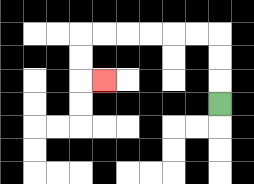{'start': '[9, 4]', 'end': '[4, 3]', 'path_directions': 'U,U,U,L,L,L,L,L,L,D,D,R', 'path_coordinates': '[[9, 4], [9, 3], [9, 2], [9, 1], [8, 1], [7, 1], [6, 1], [5, 1], [4, 1], [3, 1], [3, 2], [3, 3], [4, 3]]'}